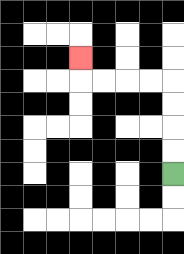{'start': '[7, 7]', 'end': '[3, 2]', 'path_directions': 'U,U,U,U,L,L,L,L,U', 'path_coordinates': '[[7, 7], [7, 6], [7, 5], [7, 4], [7, 3], [6, 3], [5, 3], [4, 3], [3, 3], [3, 2]]'}